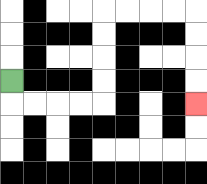{'start': '[0, 3]', 'end': '[8, 4]', 'path_directions': 'D,R,R,R,R,U,U,U,U,R,R,R,R,D,D,D,D', 'path_coordinates': '[[0, 3], [0, 4], [1, 4], [2, 4], [3, 4], [4, 4], [4, 3], [4, 2], [4, 1], [4, 0], [5, 0], [6, 0], [7, 0], [8, 0], [8, 1], [8, 2], [8, 3], [8, 4]]'}